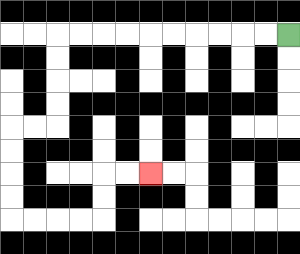{'start': '[12, 1]', 'end': '[6, 7]', 'path_directions': 'L,L,L,L,L,L,L,L,L,L,D,D,D,D,L,L,D,D,D,D,R,R,R,R,U,U,R,R', 'path_coordinates': '[[12, 1], [11, 1], [10, 1], [9, 1], [8, 1], [7, 1], [6, 1], [5, 1], [4, 1], [3, 1], [2, 1], [2, 2], [2, 3], [2, 4], [2, 5], [1, 5], [0, 5], [0, 6], [0, 7], [0, 8], [0, 9], [1, 9], [2, 9], [3, 9], [4, 9], [4, 8], [4, 7], [5, 7], [6, 7]]'}